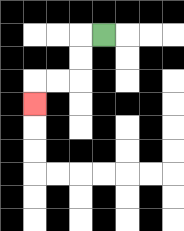{'start': '[4, 1]', 'end': '[1, 4]', 'path_directions': 'L,D,D,L,L,D', 'path_coordinates': '[[4, 1], [3, 1], [3, 2], [3, 3], [2, 3], [1, 3], [1, 4]]'}